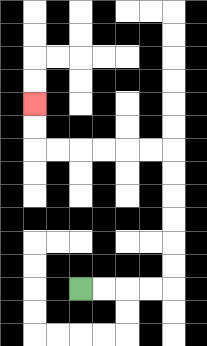{'start': '[3, 12]', 'end': '[1, 4]', 'path_directions': 'R,R,R,R,U,U,U,U,U,U,L,L,L,L,L,L,U,U', 'path_coordinates': '[[3, 12], [4, 12], [5, 12], [6, 12], [7, 12], [7, 11], [7, 10], [7, 9], [7, 8], [7, 7], [7, 6], [6, 6], [5, 6], [4, 6], [3, 6], [2, 6], [1, 6], [1, 5], [1, 4]]'}